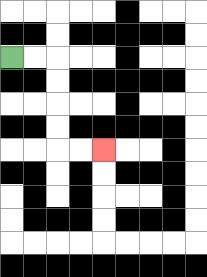{'start': '[0, 2]', 'end': '[4, 6]', 'path_directions': 'R,R,D,D,D,D,R,R', 'path_coordinates': '[[0, 2], [1, 2], [2, 2], [2, 3], [2, 4], [2, 5], [2, 6], [3, 6], [4, 6]]'}